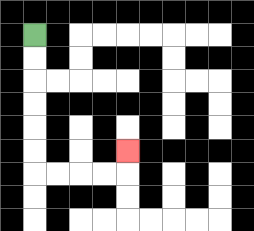{'start': '[1, 1]', 'end': '[5, 6]', 'path_directions': 'D,D,D,D,D,D,R,R,R,R,U', 'path_coordinates': '[[1, 1], [1, 2], [1, 3], [1, 4], [1, 5], [1, 6], [1, 7], [2, 7], [3, 7], [4, 7], [5, 7], [5, 6]]'}